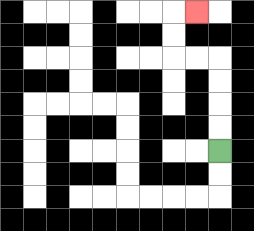{'start': '[9, 6]', 'end': '[8, 0]', 'path_directions': 'U,U,U,U,L,L,U,U,R', 'path_coordinates': '[[9, 6], [9, 5], [9, 4], [9, 3], [9, 2], [8, 2], [7, 2], [7, 1], [7, 0], [8, 0]]'}